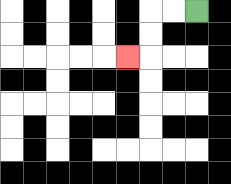{'start': '[8, 0]', 'end': '[5, 2]', 'path_directions': 'L,L,D,D,L', 'path_coordinates': '[[8, 0], [7, 0], [6, 0], [6, 1], [6, 2], [5, 2]]'}